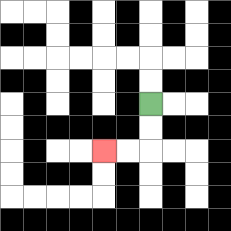{'start': '[6, 4]', 'end': '[4, 6]', 'path_directions': 'D,D,L,L', 'path_coordinates': '[[6, 4], [6, 5], [6, 6], [5, 6], [4, 6]]'}